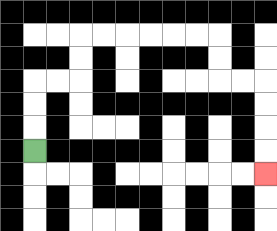{'start': '[1, 6]', 'end': '[11, 7]', 'path_directions': 'U,U,U,R,R,U,U,R,R,R,R,R,R,D,D,R,R,D,D,D,D', 'path_coordinates': '[[1, 6], [1, 5], [1, 4], [1, 3], [2, 3], [3, 3], [3, 2], [3, 1], [4, 1], [5, 1], [6, 1], [7, 1], [8, 1], [9, 1], [9, 2], [9, 3], [10, 3], [11, 3], [11, 4], [11, 5], [11, 6], [11, 7]]'}